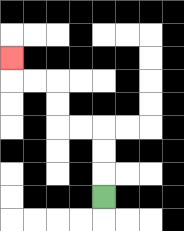{'start': '[4, 8]', 'end': '[0, 2]', 'path_directions': 'U,U,U,L,L,U,U,L,L,U', 'path_coordinates': '[[4, 8], [4, 7], [4, 6], [4, 5], [3, 5], [2, 5], [2, 4], [2, 3], [1, 3], [0, 3], [0, 2]]'}